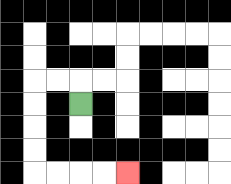{'start': '[3, 4]', 'end': '[5, 7]', 'path_directions': 'U,L,L,D,D,D,D,R,R,R,R', 'path_coordinates': '[[3, 4], [3, 3], [2, 3], [1, 3], [1, 4], [1, 5], [1, 6], [1, 7], [2, 7], [3, 7], [4, 7], [5, 7]]'}